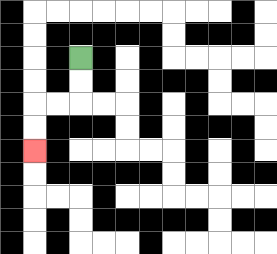{'start': '[3, 2]', 'end': '[1, 6]', 'path_directions': 'D,D,L,L,D,D', 'path_coordinates': '[[3, 2], [3, 3], [3, 4], [2, 4], [1, 4], [1, 5], [1, 6]]'}